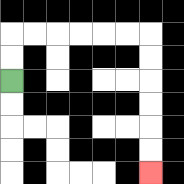{'start': '[0, 3]', 'end': '[6, 7]', 'path_directions': 'U,U,R,R,R,R,R,R,D,D,D,D,D,D', 'path_coordinates': '[[0, 3], [0, 2], [0, 1], [1, 1], [2, 1], [3, 1], [4, 1], [5, 1], [6, 1], [6, 2], [6, 3], [6, 4], [6, 5], [6, 6], [6, 7]]'}